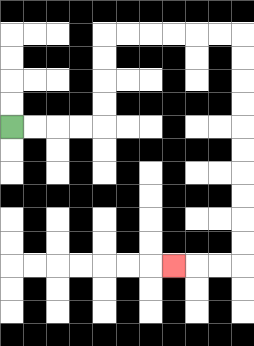{'start': '[0, 5]', 'end': '[7, 11]', 'path_directions': 'R,R,R,R,U,U,U,U,R,R,R,R,R,R,D,D,D,D,D,D,D,D,D,D,L,L,L', 'path_coordinates': '[[0, 5], [1, 5], [2, 5], [3, 5], [4, 5], [4, 4], [4, 3], [4, 2], [4, 1], [5, 1], [6, 1], [7, 1], [8, 1], [9, 1], [10, 1], [10, 2], [10, 3], [10, 4], [10, 5], [10, 6], [10, 7], [10, 8], [10, 9], [10, 10], [10, 11], [9, 11], [8, 11], [7, 11]]'}